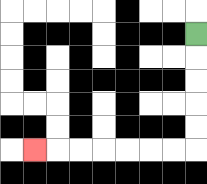{'start': '[8, 1]', 'end': '[1, 6]', 'path_directions': 'D,D,D,D,D,L,L,L,L,L,L,L', 'path_coordinates': '[[8, 1], [8, 2], [8, 3], [8, 4], [8, 5], [8, 6], [7, 6], [6, 6], [5, 6], [4, 6], [3, 6], [2, 6], [1, 6]]'}